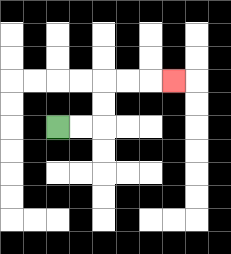{'start': '[2, 5]', 'end': '[7, 3]', 'path_directions': 'R,R,U,U,R,R,R', 'path_coordinates': '[[2, 5], [3, 5], [4, 5], [4, 4], [4, 3], [5, 3], [6, 3], [7, 3]]'}